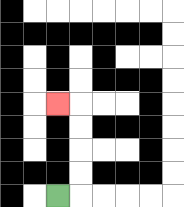{'start': '[2, 8]', 'end': '[2, 4]', 'path_directions': 'R,U,U,U,U,L', 'path_coordinates': '[[2, 8], [3, 8], [3, 7], [3, 6], [3, 5], [3, 4], [2, 4]]'}